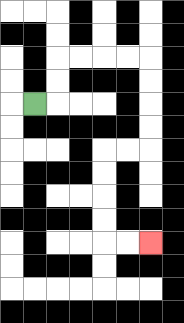{'start': '[1, 4]', 'end': '[6, 10]', 'path_directions': 'R,U,U,R,R,R,R,D,D,D,D,L,L,D,D,D,D,R,R', 'path_coordinates': '[[1, 4], [2, 4], [2, 3], [2, 2], [3, 2], [4, 2], [5, 2], [6, 2], [6, 3], [6, 4], [6, 5], [6, 6], [5, 6], [4, 6], [4, 7], [4, 8], [4, 9], [4, 10], [5, 10], [6, 10]]'}